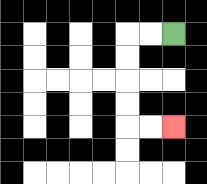{'start': '[7, 1]', 'end': '[7, 5]', 'path_directions': 'L,L,D,D,D,D,R,R', 'path_coordinates': '[[7, 1], [6, 1], [5, 1], [5, 2], [5, 3], [5, 4], [5, 5], [6, 5], [7, 5]]'}